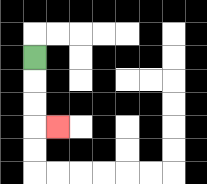{'start': '[1, 2]', 'end': '[2, 5]', 'path_directions': 'D,D,D,R', 'path_coordinates': '[[1, 2], [1, 3], [1, 4], [1, 5], [2, 5]]'}